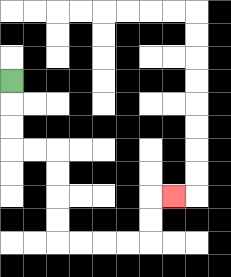{'start': '[0, 3]', 'end': '[7, 8]', 'path_directions': 'D,D,D,R,R,D,D,D,D,R,R,R,R,U,U,R', 'path_coordinates': '[[0, 3], [0, 4], [0, 5], [0, 6], [1, 6], [2, 6], [2, 7], [2, 8], [2, 9], [2, 10], [3, 10], [4, 10], [5, 10], [6, 10], [6, 9], [6, 8], [7, 8]]'}